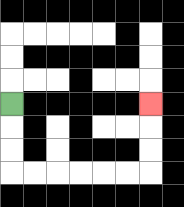{'start': '[0, 4]', 'end': '[6, 4]', 'path_directions': 'D,D,D,R,R,R,R,R,R,U,U,U', 'path_coordinates': '[[0, 4], [0, 5], [0, 6], [0, 7], [1, 7], [2, 7], [3, 7], [4, 7], [5, 7], [6, 7], [6, 6], [6, 5], [6, 4]]'}